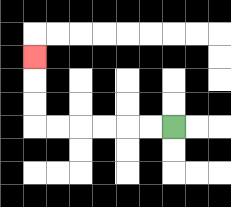{'start': '[7, 5]', 'end': '[1, 2]', 'path_directions': 'L,L,L,L,L,L,U,U,U', 'path_coordinates': '[[7, 5], [6, 5], [5, 5], [4, 5], [3, 5], [2, 5], [1, 5], [1, 4], [1, 3], [1, 2]]'}